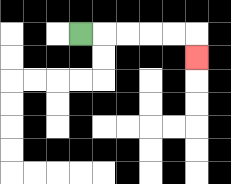{'start': '[3, 1]', 'end': '[8, 2]', 'path_directions': 'R,R,R,R,R,D', 'path_coordinates': '[[3, 1], [4, 1], [5, 1], [6, 1], [7, 1], [8, 1], [8, 2]]'}